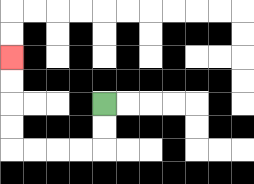{'start': '[4, 4]', 'end': '[0, 2]', 'path_directions': 'D,D,L,L,L,L,U,U,U,U', 'path_coordinates': '[[4, 4], [4, 5], [4, 6], [3, 6], [2, 6], [1, 6], [0, 6], [0, 5], [0, 4], [0, 3], [0, 2]]'}